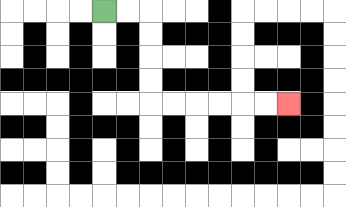{'start': '[4, 0]', 'end': '[12, 4]', 'path_directions': 'R,R,D,D,D,D,R,R,R,R,R,R', 'path_coordinates': '[[4, 0], [5, 0], [6, 0], [6, 1], [6, 2], [6, 3], [6, 4], [7, 4], [8, 4], [9, 4], [10, 4], [11, 4], [12, 4]]'}